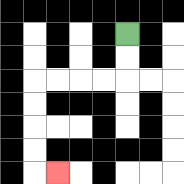{'start': '[5, 1]', 'end': '[2, 7]', 'path_directions': 'D,D,L,L,L,L,D,D,D,D,R', 'path_coordinates': '[[5, 1], [5, 2], [5, 3], [4, 3], [3, 3], [2, 3], [1, 3], [1, 4], [1, 5], [1, 6], [1, 7], [2, 7]]'}